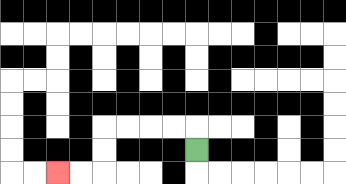{'start': '[8, 6]', 'end': '[2, 7]', 'path_directions': 'U,L,L,L,L,D,D,L,L', 'path_coordinates': '[[8, 6], [8, 5], [7, 5], [6, 5], [5, 5], [4, 5], [4, 6], [4, 7], [3, 7], [2, 7]]'}